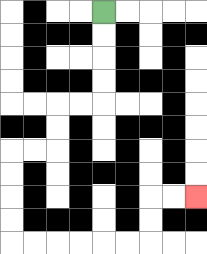{'start': '[4, 0]', 'end': '[8, 8]', 'path_directions': 'D,D,D,D,L,L,D,D,L,L,D,D,D,D,R,R,R,R,R,R,U,U,R,R', 'path_coordinates': '[[4, 0], [4, 1], [4, 2], [4, 3], [4, 4], [3, 4], [2, 4], [2, 5], [2, 6], [1, 6], [0, 6], [0, 7], [0, 8], [0, 9], [0, 10], [1, 10], [2, 10], [3, 10], [4, 10], [5, 10], [6, 10], [6, 9], [6, 8], [7, 8], [8, 8]]'}